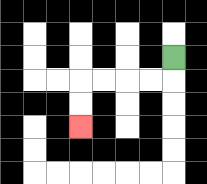{'start': '[7, 2]', 'end': '[3, 5]', 'path_directions': 'D,L,L,L,L,D,D', 'path_coordinates': '[[7, 2], [7, 3], [6, 3], [5, 3], [4, 3], [3, 3], [3, 4], [3, 5]]'}